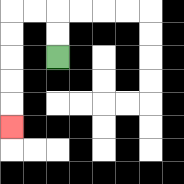{'start': '[2, 2]', 'end': '[0, 5]', 'path_directions': 'U,U,L,L,D,D,D,D,D', 'path_coordinates': '[[2, 2], [2, 1], [2, 0], [1, 0], [0, 0], [0, 1], [0, 2], [0, 3], [0, 4], [0, 5]]'}